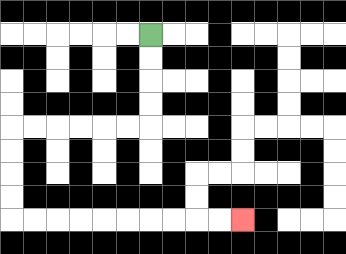{'start': '[6, 1]', 'end': '[10, 9]', 'path_directions': 'D,D,D,D,L,L,L,L,L,L,D,D,D,D,R,R,R,R,R,R,R,R,R,R', 'path_coordinates': '[[6, 1], [6, 2], [6, 3], [6, 4], [6, 5], [5, 5], [4, 5], [3, 5], [2, 5], [1, 5], [0, 5], [0, 6], [0, 7], [0, 8], [0, 9], [1, 9], [2, 9], [3, 9], [4, 9], [5, 9], [6, 9], [7, 9], [8, 9], [9, 9], [10, 9]]'}